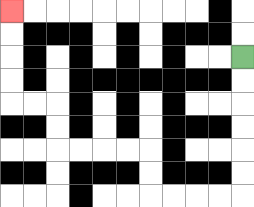{'start': '[10, 2]', 'end': '[0, 0]', 'path_directions': 'D,D,D,D,D,D,L,L,L,L,U,U,L,L,L,L,U,U,L,L,U,U,U,U', 'path_coordinates': '[[10, 2], [10, 3], [10, 4], [10, 5], [10, 6], [10, 7], [10, 8], [9, 8], [8, 8], [7, 8], [6, 8], [6, 7], [6, 6], [5, 6], [4, 6], [3, 6], [2, 6], [2, 5], [2, 4], [1, 4], [0, 4], [0, 3], [0, 2], [0, 1], [0, 0]]'}